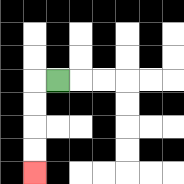{'start': '[2, 3]', 'end': '[1, 7]', 'path_directions': 'L,D,D,D,D', 'path_coordinates': '[[2, 3], [1, 3], [1, 4], [1, 5], [1, 6], [1, 7]]'}